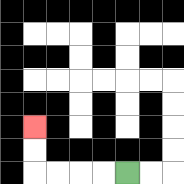{'start': '[5, 7]', 'end': '[1, 5]', 'path_directions': 'L,L,L,L,U,U', 'path_coordinates': '[[5, 7], [4, 7], [3, 7], [2, 7], [1, 7], [1, 6], [1, 5]]'}